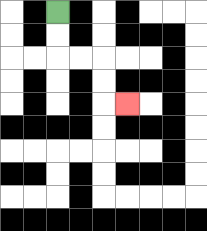{'start': '[2, 0]', 'end': '[5, 4]', 'path_directions': 'D,D,R,R,D,D,R', 'path_coordinates': '[[2, 0], [2, 1], [2, 2], [3, 2], [4, 2], [4, 3], [4, 4], [5, 4]]'}